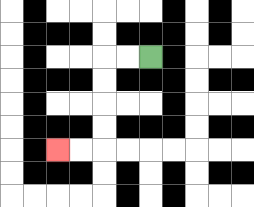{'start': '[6, 2]', 'end': '[2, 6]', 'path_directions': 'L,L,D,D,D,D,L,L', 'path_coordinates': '[[6, 2], [5, 2], [4, 2], [4, 3], [4, 4], [4, 5], [4, 6], [3, 6], [2, 6]]'}